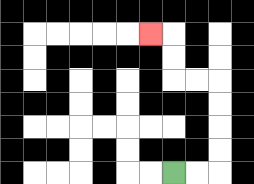{'start': '[7, 7]', 'end': '[6, 1]', 'path_directions': 'R,R,U,U,U,U,L,L,U,U,L', 'path_coordinates': '[[7, 7], [8, 7], [9, 7], [9, 6], [9, 5], [9, 4], [9, 3], [8, 3], [7, 3], [7, 2], [7, 1], [6, 1]]'}